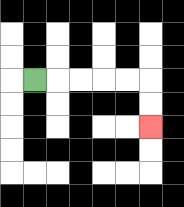{'start': '[1, 3]', 'end': '[6, 5]', 'path_directions': 'R,R,R,R,R,D,D', 'path_coordinates': '[[1, 3], [2, 3], [3, 3], [4, 3], [5, 3], [6, 3], [6, 4], [6, 5]]'}